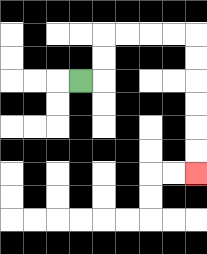{'start': '[3, 3]', 'end': '[8, 7]', 'path_directions': 'R,U,U,R,R,R,R,D,D,D,D,D,D', 'path_coordinates': '[[3, 3], [4, 3], [4, 2], [4, 1], [5, 1], [6, 1], [7, 1], [8, 1], [8, 2], [8, 3], [8, 4], [8, 5], [8, 6], [8, 7]]'}